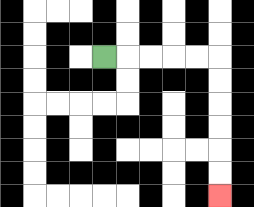{'start': '[4, 2]', 'end': '[9, 8]', 'path_directions': 'R,R,R,R,R,D,D,D,D,D,D', 'path_coordinates': '[[4, 2], [5, 2], [6, 2], [7, 2], [8, 2], [9, 2], [9, 3], [9, 4], [9, 5], [9, 6], [9, 7], [9, 8]]'}